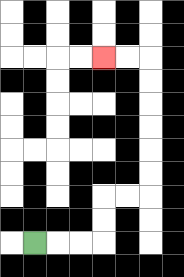{'start': '[1, 10]', 'end': '[4, 2]', 'path_directions': 'R,R,R,U,U,R,R,U,U,U,U,U,U,L,L', 'path_coordinates': '[[1, 10], [2, 10], [3, 10], [4, 10], [4, 9], [4, 8], [5, 8], [6, 8], [6, 7], [6, 6], [6, 5], [6, 4], [6, 3], [6, 2], [5, 2], [4, 2]]'}